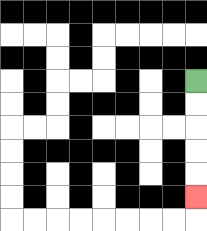{'start': '[8, 3]', 'end': '[8, 8]', 'path_directions': 'D,D,D,D,D', 'path_coordinates': '[[8, 3], [8, 4], [8, 5], [8, 6], [8, 7], [8, 8]]'}